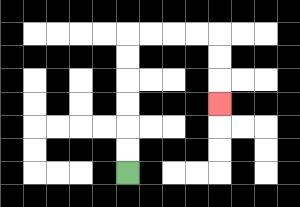{'start': '[5, 7]', 'end': '[9, 4]', 'path_directions': 'U,U,U,U,U,U,R,R,R,R,D,D,D', 'path_coordinates': '[[5, 7], [5, 6], [5, 5], [5, 4], [5, 3], [5, 2], [5, 1], [6, 1], [7, 1], [8, 1], [9, 1], [9, 2], [9, 3], [9, 4]]'}